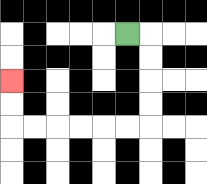{'start': '[5, 1]', 'end': '[0, 3]', 'path_directions': 'R,D,D,D,D,L,L,L,L,L,L,U,U', 'path_coordinates': '[[5, 1], [6, 1], [6, 2], [6, 3], [6, 4], [6, 5], [5, 5], [4, 5], [3, 5], [2, 5], [1, 5], [0, 5], [0, 4], [0, 3]]'}